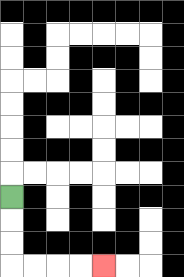{'start': '[0, 8]', 'end': '[4, 11]', 'path_directions': 'D,D,D,R,R,R,R', 'path_coordinates': '[[0, 8], [0, 9], [0, 10], [0, 11], [1, 11], [2, 11], [3, 11], [4, 11]]'}